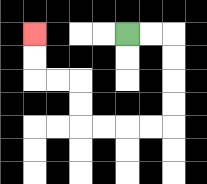{'start': '[5, 1]', 'end': '[1, 1]', 'path_directions': 'R,R,D,D,D,D,L,L,L,L,U,U,L,L,U,U', 'path_coordinates': '[[5, 1], [6, 1], [7, 1], [7, 2], [7, 3], [7, 4], [7, 5], [6, 5], [5, 5], [4, 5], [3, 5], [3, 4], [3, 3], [2, 3], [1, 3], [1, 2], [1, 1]]'}